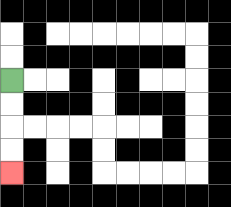{'start': '[0, 3]', 'end': '[0, 7]', 'path_directions': 'D,D,D,D', 'path_coordinates': '[[0, 3], [0, 4], [0, 5], [0, 6], [0, 7]]'}